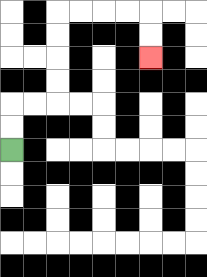{'start': '[0, 6]', 'end': '[6, 2]', 'path_directions': 'U,U,R,R,U,U,U,U,R,R,R,R,D,D', 'path_coordinates': '[[0, 6], [0, 5], [0, 4], [1, 4], [2, 4], [2, 3], [2, 2], [2, 1], [2, 0], [3, 0], [4, 0], [5, 0], [6, 0], [6, 1], [6, 2]]'}